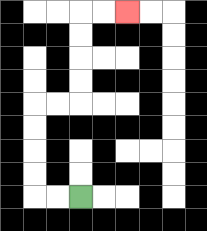{'start': '[3, 8]', 'end': '[5, 0]', 'path_directions': 'L,L,U,U,U,U,R,R,U,U,U,U,R,R', 'path_coordinates': '[[3, 8], [2, 8], [1, 8], [1, 7], [1, 6], [1, 5], [1, 4], [2, 4], [3, 4], [3, 3], [3, 2], [3, 1], [3, 0], [4, 0], [5, 0]]'}